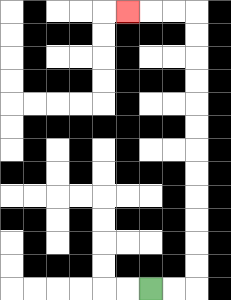{'start': '[6, 12]', 'end': '[5, 0]', 'path_directions': 'R,R,U,U,U,U,U,U,U,U,U,U,U,U,L,L,L', 'path_coordinates': '[[6, 12], [7, 12], [8, 12], [8, 11], [8, 10], [8, 9], [8, 8], [8, 7], [8, 6], [8, 5], [8, 4], [8, 3], [8, 2], [8, 1], [8, 0], [7, 0], [6, 0], [5, 0]]'}